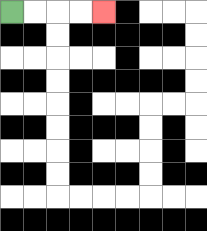{'start': '[0, 0]', 'end': '[4, 0]', 'path_directions': 'R,R,R,R', 'path_coordinates': '[[0, 0], [1, 0], [2, 0], [3, 0], [4, 0]]'}